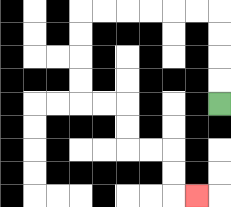{'start': '[9, 4]', 'end': '[8, 8]', 'path_directions': 'U,U,U,U,L,L,L,L,L,L,D,D,D,D,R,R,D,D,R,R,D,D,R', 'path_coordinates': '[[9, 4], [9, 3], [9, 2], [9, 1], [9, 0], [8, 0], [7, 0], [6, 0], [5, 0], [4, 0], [3, 0], [3, 1], [3, 2], [3, 3], [3, 4], [4, 4], [5, 4], [5, 5], [5, 6], [6, 6], [7, 6], [7, 7], [7, 8], [8, 8]]'}